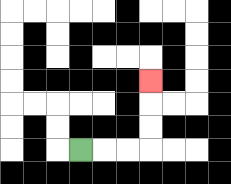{'start': '[3, 6]', 'end': '[6, 3]', 'path_directions': 'R,R,R,U,U,U', 'path_coordinates': '[[3, 6], [4, 6], [5, 6], [6, 6], [6, 5], [6, 4], [6, 3]]'}